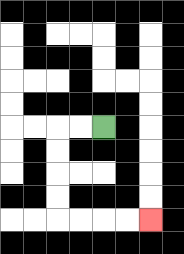{'start': '[4, 5]', 'end': '[6, 9]', 'path_directions': 'L,L,D,D,D,D,R,R,R,R', 'path_coordinates': '[[4, 5], [3, 5], [2, 5], [2, 6], [2, 7], [2, 8], [2, 9], [3, 9], [4, 9], [5, 9], [6, 9]]'}